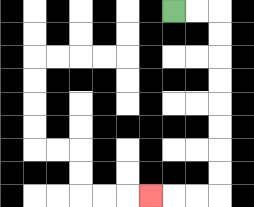{'start': '[7, 0]', 'end': '[6, 8]', 'path_directions': 'R,R,D,D,D,D,D,D,D,D,L,L,L', 'path_coordinates': '[[7, 0], [8, 0], [9, 0], [9, 1], [9, 2], [9, 3], [9, 4], [9, 5], [9, 6], [9, 7], [9, 8], [8, 8], [7, 8], [6, 8]]'}